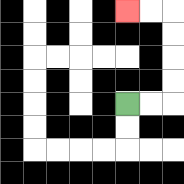{'start': '[5, 4]', 'end': '[5, 0]', 'path_directions': 'R,R,U,U,U,U,L,L', 'path_coordinates': '[[5, 4], [6, 4], [7, 4], [7, 3], [7, 2], [7, 1], [7, 0], [6, 0], [5, 0]]'}